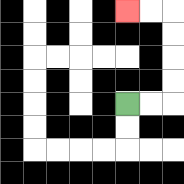{'start': '[5, 4]', 'end': '[5, 0]', 'path_directions': 'R,R,U,U,U,U,L,L', 'path_coordinates': '[[5, 4], [6, 4], [7, 4], [7, 3], [7, 2], [7, 1], [7, 0], [6, 0], [5, 0]]'}